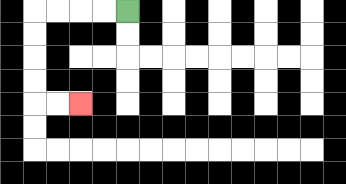{'start': '[5, 0]', 'end': '[3, 4]', 'path_directions': 'L,L,L,L,D,D,D,D,R,R', 'path_coordinates': '[[5, 0], [4, 0], [3, 0], [2, 0], [1, 0], [1, 1], [1, 2], [1, 3], [1, 4], [2, 4], [3, 4]]'}